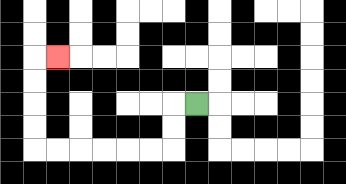{'start': '[8, 4]', 'end': '[2, 2]', 'path_directions': 'L,D,D,L,L,L,L,L,L,U,U,U,U,R', 'path_coordinates': '[[8, 4], [7, 4], [7, 5], [7, 6], [6, 6], [5, 6], [4, 6], [3, 6], [2, 6], [1, 6], [1, 5], [1, 4], [1, 3], [1, 2], [2, 2]]'}